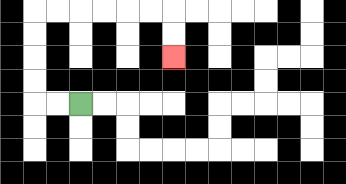{'start': '[3, 4]', 'end': '[7, 2]', 'path_directions': 'L,L,U,U,U,U,R,R,R,R,R,R,D,D', 'path_coordinates': '[[3, 4], [2, 4], [1, 4], [1, 3], [1, 2], [1, 1], [1, 0], [2, 0], [3, 0], [4, 0], [5, 0], [6, 0], [7, 0], [7, 1], [7, 2]]'}